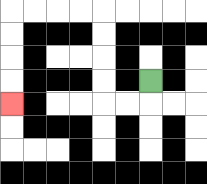{'start': '[6, 3]', 'end': '[0, 4]', 'path_directions': 'D,L,L,U,U,U,U,L,L,L,L,D,D,D,D', 'path_coordinates': '[[6, 3], [6, 4], [5, 4], [4, 4], [4, 3], [4, 2], [4, 1], [4, 0], [3, 0], [2, 0], [1, 0], [0, 0], [0, 1], [0, 2], [0, 3], [0, 4]]'}